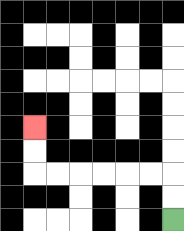{'start': '[7, 9]', 'end': '[1, 5]', 'path_directions': 'U,U,L,L,L,L,L,L,U,U', 'path_coordinates': '[[7, 9], [7, 8], [7, 7], [6, 7], [5, 7], [4, 7], [3, 7], [2, 7], [1, 7], [1, 6], [1, 5]]'}